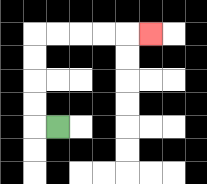{'start': '[2, 5]', 'end': '[6, 1]', 'path_directions': 'L,U,U,U,U,R,R,R,R,R', 'path_coordinates': '[[2, 5], [1, 5], [1, 4], [1, 3], [1, 2], [1, 1], [2, 1], [3, 1], [4, 1], [5, 1], [6, 1]]'}